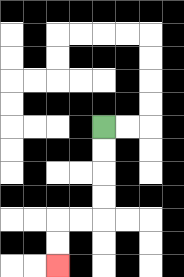{'start': '[4, 5]', 'end': '[2, 11]', 'path_directions': 'D,D,D,D,L,L,D,D', 'path_coordinates': '[[4, 5], [4, 6], [4, 7], [4, 8], [4, 9], [3, 9], [2, 9], [2, 10], [2, 11]]'}